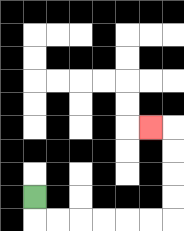{'start': '[1, 8]', 'end': '[6, 5]', 'path_directions': 'D,R,R,R,R,R,R,U,U,U,U,L', 'path_coordinates': '[[1, 8], [1, 9], [2, 9], [3, 9], [4, 9], [5, 9], [6, 9], [7, 9], [7, 8], [7, 7], [7, 6], [7, 5], [6, 5]]'}